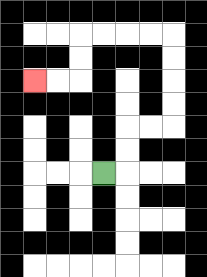{'start': '[4, 7]', 'end': '[1, 3]', 'path_directions': 'R,U,U,R,R,U,U,U,U,L,L,L,L,D,D,L,L', 'path_coordinates': '[[4, 7], [5, 7], [5, 6], [5, 5], [6, 5], [7, 5], [7, 4], [7, 3], [7, 2], [7, 1], [6, 1], [5, 1], [4, 1], [3, 1], [3, 2], [3, 3], [2, 3], [1, 3]]'}